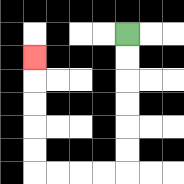{'start': '[5, 1]', 'end': '[1, 2]', 'path_directions': 'D,D,D,D,D,D,L,L,L,L,U,U,U,U,U', 'path_coordinates': '[[5, 1], [5, 2], [5, 3], [5, 4], [5, 5], [5, 6], [5, 7], [4, 7], [3, 7], [2, 7], [1, 7], [1, 6], [1, 5], [1, 4], [1, 3], [1, 2]]'}